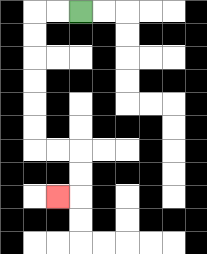{'start': '[3, 0]', 'end': '[2, 8]', 'path_directions': 'L,L,D,D,D,D,D,D,R,R,D,D,L', 'path_coordinates': '[[3, 0], [2, 0], [1, 0], [1, 1], [1, 2], [1, 3], [1, 4], [1, 5], [1, 6], [2, 6], [3, 6], [3, 7], [3, 8], [2, 8]]'}